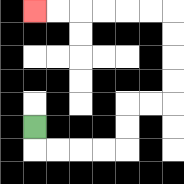{'start': '[1, 5]', 'end': '[1, 0]', 'path_directions': 'D,R,R,R,R,U,U,R,R,U,U,U,U,L,L,L,L,L,L', 'path_coordinates': '[[1, 5], [1, 6], [2, 6], [3, 6], [4, 6], [5, 6], [5, 5], [5, 4], [6, 4], [7, 4], [7, 3], [7, 2], [7, 1], [7, 0], [6, 0], [5, 0], [4, 0], [3, 0], [2, 0], [1, 0]]'}